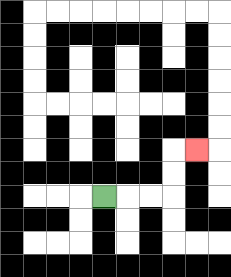{'start': '[4, 8]', 'end': '[8, 6]', 'path_directions': 'R,R,R,U,U,R', 'path_coordinates': '[[4, 8], [5, 8], [6, 8], [7, 8], [7, 7], [7, 6], [8, 6]]'}